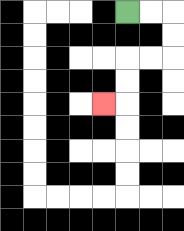{'start': '[5, 0]', 'end': '[4, 4]', 'path_directions': 'R,R,D,D,L,L,D,D,L', 'path_coordinates': '[[5, 0], [6, 0], [7, 0], [7, 1], [7, 2], [6, 2], [5, 2], [5, 3], [5, 4], [4, 4]]'}